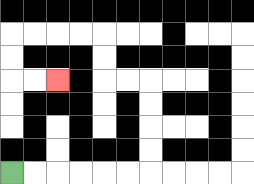{'start': '[0, 7]', 'end': '[2, 3]', 'path_directions': 'R,R,R,R,R,R,U,U,U,U,L,L,U,U,L,L,L,L,D,D,R,R', 'path_coordinates': '[[0, 7], [1, 7], [2, 7], [3, 7], [4, 7], [5, 7], [6, 7], [6, 6], [6, 5], [6, 4], [6, 3], [5, 3], [4, 3], [4, 2], [4, 1], [3, 1], [2, 1], [1, 1], [0, 1], [0, 2], [0, 3], [1, 3], [2, 3]]'}